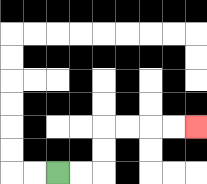{'start': '[2, 7]', 'end': '[8, 5]', 'path_directions': 'R,R,U,U,R,R,R,R', 'path_coordinates': '[[2, 7], [3, 7], [4, 7], [4, 6], [4, 5], [5, 5], [6, 5], [7, 5], [8, 5]]'}